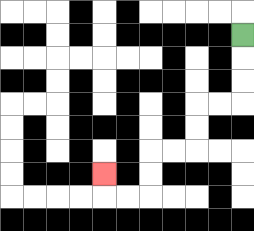{'start': '[10, 1]', 'end': '[4, 7]', 'path_directions': 'D,D,D,L,L,D,D,L,L,D,D,L,L,U', 'path_coordinates': '[[10, 1], [10, 2], [10, 3], [10, 4], [9, 4], [8, 4], [8, 5], [8, 6], [7, 6], [6, 6], [6, 7], [6, 8], [5, 8], [4, 8], [4, 7]]'}